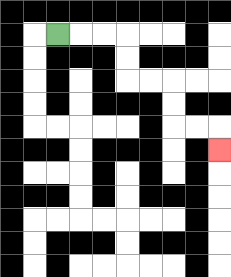{'start': '[2, 1]', 'end': '[9, 6]', 'path_directions': 'R,R,R,D,D,R,R,D,D,R,R,D', 'path_coordinates': '[[2, 1], [3, 1], [4, 1], [5, 1], [5, 2], [5, 3], [6, 3], [7, 3], [7, 4], [7, 5], [8, 5], [9, 5], [9, 6]]'}